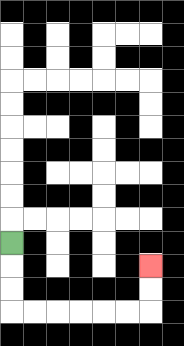{'start': '[0, 10]', 'end': '[6, 11]', 'path_directions': 'D,D,D,R,R,R,R,R,R,U,U', 'path_coordinates': '[[0, 10], [0, 11], [0, 12], [0, 13], [1, 13], [2, 13], [3, 13], [4, 13], [5, 13], [6, 13], [6, 12], [6, 11]]'}